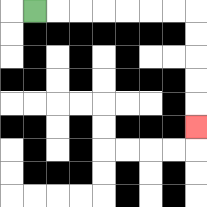{'start': '[1, 0]', 'end': '[8, 5]', 'path_directions': 'R,R,R,R,R,R,R,D,D,D,D,D', 'path_coordinates': '[[1, 0], [2, 0], [3, 0], [4, 0], [5, 0], [6, 0], [7, 0], [8, 0], [8, 1], [8, 2], [8, 3], [8, 4], [8, 5]]'}